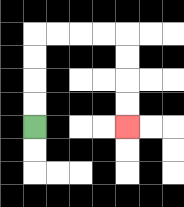{'start': '[1, 5]', 'end': '[5, 5]', 'path_directions': 'U,U,U,U,R,R,R,R,D,D,D,D', 'path_coordinates': '[[1, 5], [1, 4], [1, 3], [1, 2], [1, 1], [2, 1], [3, 1], [4, 1], [5, 1], [5, 2], [5, 3], [5, 4], [5, 5]]'}